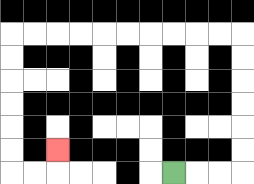{'start': '[7, 7]', 'end': '[2, 6]', 'path_directions': 'R,R,R,U,U,U,U,U,U,L,L,L,L,L,L,L,L,L,L,D,D,D,D,D,D,R,R,U', 'path_coordinates': '[[7, 7], [8, 7], [9, 7], [10, 7], [10, 6], [10, 5], [10, 4], [10, 3], [10, 2], [10, 1], [9, 1], [8, 1], [7, 1], [6, 1], [5, 1], [4, 1], [3, 1], [2, 1], [1, 1], [0, 1], [0, 2], [0, 3], [0, 4], [0, 5], [0, 6], [0, 7], [1, 7], [2, 7], [2, 6]]'}